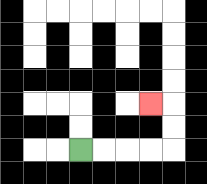{'start': '[3, 6]', 'end': '[6, 4]', 'path_directions': 'R,R,R,R,U,U,L', 'path_coordinates': '[[3, 6], [4, 6], [5, 6], [6, 6], [7, 6], [7, 5], [7, 4], [6, 4]]'}